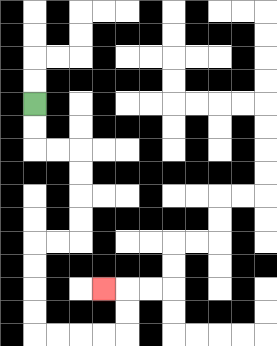{'start': '[1, 4]', 'end': '[4, 12]', 'path_directions': 'D,D,R,R,D,D,D,D,L,L,D,D,D,D,R,R,R,R,U,U,L', 'path_coordinates': '[[1, 4], [1, 5], [1, 6], [2, 6], [3, 6], [3, 7], [3, 8], [3, 9], [3, 10], [2, 10], [1, 10], [1, 11], [1, 12], [1, 13], [1, 14], [2, 14], [3, 14], [4, 14], [5, 14], [5, 13], [5, 12], [4, 12]]'}